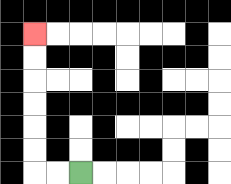{'start': '[3, 7]', 'end': '[1, 1]', 'path_directions': 'L,L,U,U,U,U,U,U', 'path_coordinates': '[[3, 7], [2, 7], [1, 7], [1, 6], [1, 5], [1, 4], [1, 3], [1, 2], [1, 1]]'}